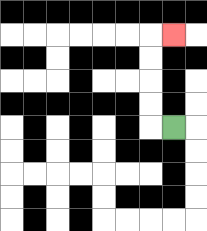{'start': '[7, 5]', 'end': '[7, 1]', 'path_directions': 'L,U,U,U,U,R', 'path_coordinates': '[[7, 5], [6, 5], [6, 4], [6, 3], [6, 2], [6, 1], [7, 1]]'}